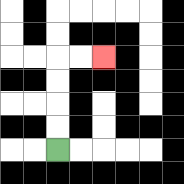{'start': '[2, 6]', 'end': '[4, 2]', 'path_directions': 'U,U,U,U,R,R', 'path_coordinates': '[[2, 6], [2, 5], [2, 4], [2, 3], [2, 2], [3, 2], [4, 2]]'}